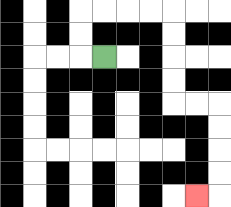{'start': '[4, 2]', 'end': '[8, 8]', 'path_directions': 'L,U,U,R,R,R,R,D,D,D,D,R,R,D,D,D,D,L', 'path_coordinates': '[[4, 2], [3, 2], [3, 1], [3, 0], [4, 0], [5, 0], [6, 0], [7, 0], [7, 1], [7, 2], [7, 3], [7, 4], [8, 4], [9, 4], [9, 5], [9, 6], [9, 7], [9, 8], [8, 8]]'}